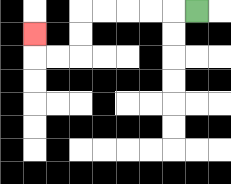{'start': '[8, 0]', 'end': '[1, 1]', 'path_directions': 'L,L,L,L,L,D,D,L,L,U', 'path_coordinates': '[[8, 0], [7, 0], [6, 0], [5, 0], [4, 0], [3, 0], [3, 1], [3, 2], [2, 2], [1, 2], [1, 1]]'}